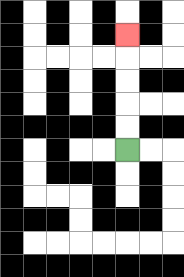{'start': '[5, 6]', 'end': '[5, 1]', 'path_directions': 'U,U,U,U,U', 'path_coordinates': '[[5, 6], [5, 5], [5, 4], [5, 3], [5, 2], [5, 1]]'}